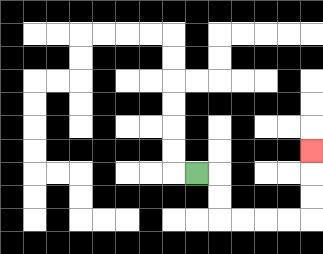{'start': '[8, 7]', 'end': '[13, 6]', 'path_directions': 'R,D,D,R,R,R,R,U,U,U', 'path_coordinates': '[[8, 7], [9, 7], [9, 8], [9, 9], [10, 9], [11, 9], [12, 9], [13, 9], [13, 8], [13, 7], [13, 6]]'}